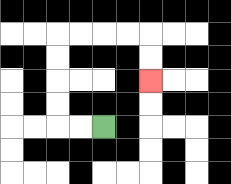{'start': '[4, 5]', 'end': '[6, 3]', 'path_directions': 'L,L,U,U,U,U,R,R,R,R,D,D', 'path_coordinates': '[[4, 5], [3, 5], [2, 5], [2, 4], [2, 3], [2, 2], [2, 1], [3, 1], [4, 1], [5, 1], [6, 1], [6, 2], [6, 3]]'}